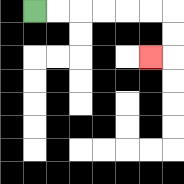{'start': '[1, 0]', 'end': '[6, 2]', 'path_directions': 'R,R,R,R,R,R,D,D,L', 'path_coordinates': '[[1, 0], [2, 0], [3, 0], [4, 0], [5, 0], [6, 0], [7, 0], [7, 1], [7, 2], [6, 2]]'}